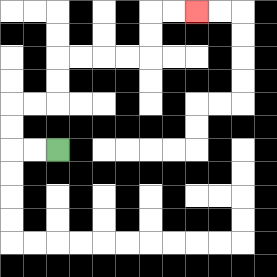{'start': '[2, 6]', 'end': '[8, 0]', 'path_directions': 'L,L,U,U,R,R,U,U,R,R,R,R,U,U,R,R', 'path_coordinates': '[[2, 6], [1, 6], [0, 6], [0, 5], [0, 4], [1, 4], [2, 4], [2, 3], [2, 2], [3, 2], [4, 2], [5, 2], [6, 2], [6, 1], [6, 0], [7, 0], [8, 0]]'}